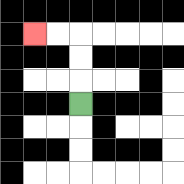{'start': '[3, 4]', 'end': '[1, 1]', 'path_directions': 'U,U,U,L,L', 'path_coordinates': '[[3, 4], [3, 3], [3, 2], [3, 1], [2, 1], [1, 1]]'}